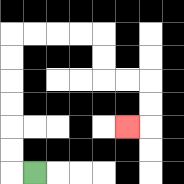{'start': '[1, 7]', 'end': '[5, 5]', 'path_directions': 'L,U,U,U,U,U,U,R,R,R,R,D,D,R,R,D,D,L', 'path_coordinates': '[[1, 7], [0, 7], [0, 6], [0, 5], [0, 4], [0, 3], [0, 2], [0, 1], [1, 1], [2, 1], [3, 1], [4, 1], [4, 2], [4, 3], [5, 3], [6, 3], [6, 4], [6, 5], [5, 5]]'}